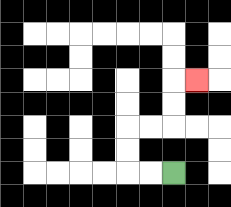{'start': '[7, 7]', 'end': '[8, 3]', 'path_directions': 'L,L,U,U,R,R,U,U,R', 'path_coordinates': '[[7, 7], [6, 7], [5, 7], [5, 6], [5, 5], [6, 5], [7, 5], [7, 4], [7, 3], [8, 3]]'}